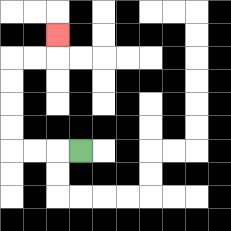{'start': '[3, 6]', 'end': '[2, 1]', 'path_directions': 'L,L,L,U,U,U,U,R,R,U', 'path_coordinates': '[[3, 6], [2, 6], [1, 6], [0, 6], [0, 5], [0, 4], [0, 3], [0, 2], [1, 2], [2, 2], [2, 1]]'}